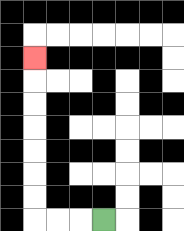{'start': '[4, 9]', 'end': '[1, 2]', 'path_directions': 'L,L,L,U,U,U,U,U,U,U', 'path_coordinates': '[[4, 9], [3, 9], [2, 9], [1, 9], [1, 8], [1, 7], [1, 6], [1, 5], [1, 4], [1, 3], [1, 2]]'}